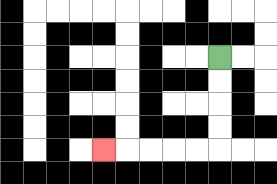{'start': '[9, 2]', 'end': '[4, 6]', 'path_directions': 'D,D,D,D,L,L,L,L,L', 'path_coordinates': '[[9, 2], [9, 3], [9, 4], [9, 5], [9, 6], [8, 6], [7, 6], [6, 6], [5, 6], [4, 6]]'}